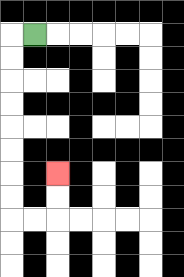{'start': '[1, 1]', 'end': '[2, 7]', 'path_directions': 'L,D,D,D,D,D,D,D,D,R,R,U,U', 'path_coordinates': '[[1, 1], [0, 1], [0, 2], [0, 3], [0, 4], [0, 5], [0, 6], [0, 7], [0, 8], [0, 9], [1, 9], [2, 9], [2, 8], [2, 7]]'}